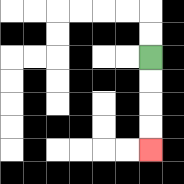{'start': '[6, 2]', 'end': '[6, 6]', 'path_directions': 'D,D,D,D', 'path_coordinates': '[[6, 2], [6, 3], [6, 4], [6, 5], [6, 6]]'}